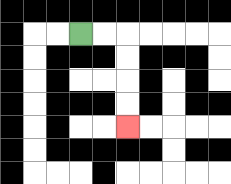{'start': '[3, 1]', 'end': '[5, 5]', 'path_directions': 'R,R,D,D,D,D', 'path_coordinates': '[[3, 1], [4, 1], [5, 1], [5, 2], [5, 3], [5, 4], [5, 5]]'}